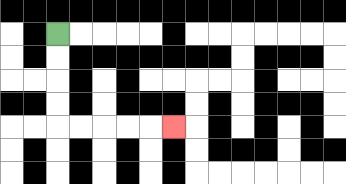{'start': '[2, 1]', 'end': '[7, 5]', 'path_directions': 'D,D,D,D,R,R,R,R,R', 'path_coordinates': '[[2, 1], [2, 2], [2, 3], [2, 4], [2, 5], [3, 5], [4, 5], [5, 5], [6, 5], [7, 5]]'}